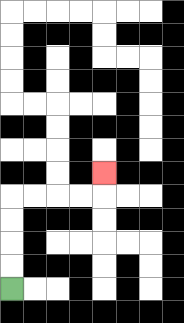{'start': '[0, 12]', 'end': '[4, 7]', 'path_directions': 'U,U,U,U,R,R,R,R,U', 'path_coordinates': '[[0, 12], [0, 11], [0, 10], [0, 9], [0, 8], [1, 8], [2, 8], [3, 8], [4, 8], [4, 7]]'}